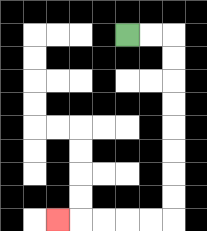{'start': '[5, 1]', 'end': '[2, 9]', 'path_directions': 'R,R,D,D,D,D,D,D,D,D,L,L,L,L,L', 'path_coordinates': '[[5, 1], [6, 1], [7, 1], [7, 2], [7, 3], [7, 4], [7, 5], [7, 6], [7, 7], [7, 8], [7, 9], [6, 9], [5, 9], [4, 9], [3, 9], [2, 9]]'}